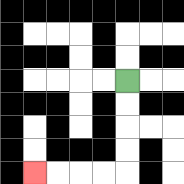{'start': '[5, 3]', 'end': '[1, 7]', 'path_directions': 'D,D,D,D,L,L,L,L', 'path_coordinates': '[[5, 3], [5, 4], [5, 5], [5, 6], [5, 7], [4, 7], [3, 7], [2, 7], [1, 7]]'}